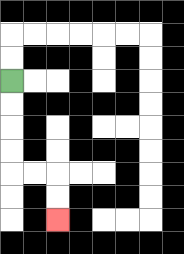{'start': '[0, 3]', 'end': '[2, 9]', 'path_directions': 'D,D,D,D,R,R,D,D', 'path_coordinates': '[[0, 3], [0, 4], [0, 5], [0, 6], [0, 7], [1, 7], [2, 7], [2, 8], [2, 9]]'}